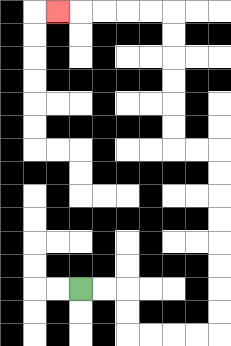{'start': '[3, 12]', 'end': '[2, 0]', 'path_directions': 'R,R,D,D,R,R,R,R,U,U,U,U,U,U,U,U,L,L,U,U,U,U,U,U,L,L,L,L,L', 'path_coordinates': '[[3, 12], [4, 12], [5, 12], [5, 13], [5, 14], [6, 14], [7, 14], [8, 14], [9, 14], [9, 13], [9, 12], [9, 11], [9, 10], [9, 9], [9, 8], [9, 7], [9, 6], [8, 6], [7, 6], [7, 5], [7, 4], [7, 3], [7, 2], [7, 1], [7, 0], [6, 0], [5, 0], [4, 0], [3, 0], [2, 0]]'}